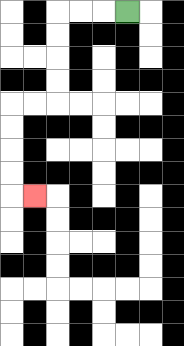{'start': '[5, 0]', 'end': '[1, 8]', 'path_directions': 'L,L,L,D,D,D,D,L,L,D,D,D,D,R', 'path_coordinates': '[[5, 0], [4, 0], [3, 0], [2, 0], [2, 1], [2, 2], [2, 3], [2, 4], [1, 4], [0, 4], [0, 5], [0, 6], [0, 7], [0, 8], [1, 8]]'}